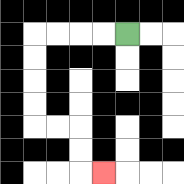{'start': '[5, 1]', 'end': '[4, 7]', 'path_directions': 'L,L,L,L,D,D,D,D,R,R,D,D,R', 'path_coordinates': '[[5, 1], [4, 1], [3, 1], [2, 1], [1, 1], [1, 2], [1, 3], [1, 4], [1, 5], [2, 5], [3, 5], [3, 6], [3, 7], [4, 7]]'}